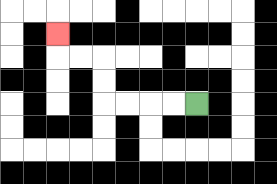{'start': '[8, 4]', 'end': '[2, 1]', 'path_directions': 'L,L,L,L,U,U,L,L,U', 'path_coordinates': '[[8, 4], [7, 4], [6, 4], [5, 4], [4, 4], [4, 3], [4, 2], [3, 2], [2, 2], [2, 1]]'}